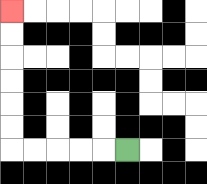{'start': '[5, 6]', 'end': '[0, 0]', 'path_directions': 'L,L,L,L,L,U,U,U,U,U,U', 'path_coordinates': '[[5, 6], [4, 6], [3, 6], [2, 6], [1, 6], [0, 6], [0, 5], [0, 4], [0, 3], [0, 2], [0, 1], [0, 0]]'}